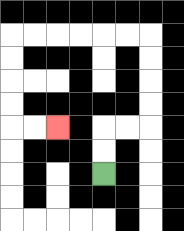{'start': '[4, 7]', 'end': '[2, 5]', 'path_directions': 'U,U,R,R,U,U,U,U,L,L,L,L,L,L,D,D,D,D,R,R', 'path_coordinates': '[[4, 7], [4, 6], [4, 5], [5, 5], [6, 5], [6, 4], [6, 3], [6, 2], [6, 1], [5, 1], [4, 1], [3, 1], [2, 1], [1, 1], [0, 1], [0, 2], [0, 3], [0, 4], [0, 5], [1, 5], [2, 5]]'}